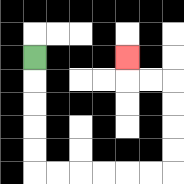{'start': '[1, 2]', 'end': '[5, 2]', 'path_directions': 'D,D,D,D,D,R,R,R,R,R,R,U,U,U,U,L,L,U', 'path_coordinates': '[[1, 2], [1, 3], [1, 4], [1, 5], [1, 6], [1, 7], [2, 7], [3, 7], [4, 7], [5, 7], [6, 7], [7, 7], [7, 6], [7, 5], [7, 4], [7, 3], [6, 3], [5, 3], [5, 2]]'}